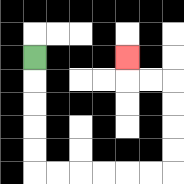{'start': '[1, 2]', 'end': '[5, 2]', 'path_directions': 'D,D,D,D,D,R,R,R,R,R,R,U,U,U,U,L,L,U', 'path_coordinates': '[[1, 2], [1, 3], [1, 4], [1, 5], [1, 6], [1, 7], [2, 7], [3, 7], [4, 7], [5, 7], [6, 7], [7, 7], [7, 6], [7, 5], [7, 4], [7, 3], [6, 3], [5, 3], [5, 2]]'}